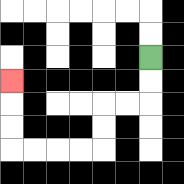{'start': '[6, 2]', 'end': '[0, 3]', 'path_directions': 'D,D,L,L,D,D,L,L,L,L,U,U,U', 'path_coordinates': '[[6, 2], [6, 3], [6, 4], [5, 4], [4, 4], [4, 5], [4, 6], [3, 6], [2, 6], [1, 6], [0, 6], [0, 5], [0, 4], [0, 3]]'}